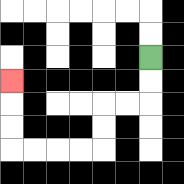{'start': '[6, 2]', 'end': '[0, 3]', 'path_directions': 'D,D,L,L,D,D,L,L,L,L,U,U,U', 'path_coordinates': '[[6, 2], [6, 3], [6, 4], [5, 4], [4, 4], [4, 5], [4, 6], [3, 6], [2, 6], [1, 6], [0, 6], [0, 5], [0, 4], [0, 3]]'}